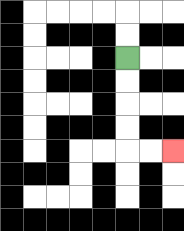{'start': '[5, 2]', 'end': '[7, 6]', 'path_directions': 'D,D,D,D,R,R', 'path_coordinates': '[[5, 2], [5, 3], [5, 4], [5, 5], [5, 6], [6, 6], [7, 6]]'}